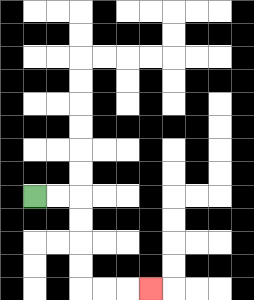{'start': '[1, 8]', 'end': '[6, 12]', 'path_directions': 'R,R,D,D,D,D,R,R,R', 'path_coordinates': '[[1, 8], [2, 8], [3, 8], [3, 9], [3, 10], [3, 11], [3, 12], [4, 12], [5, 12], [6, 12]]'}